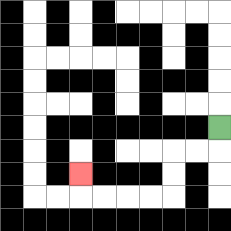{'start': '[9, 5]', 'end': '[3, 7]', 'path_directions': 'D,L,L,D,D,L,L,L,L,U', 'path_coordinates': '[[9, 5], [9, 6], [8, 6], [7, 6], [7, 7], [7, 8], [6, 8], [5, 8], [4, 8], [3, 8], [3, 7]]'}